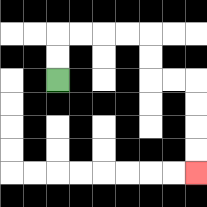{'start': '[2, 3]', 'end': '[8, 7]', 'path_directions': 'U,U,R,R,R,R,D,D,R,R,D,D,D,D', 'path_coordinates': '[[2, 3], [2, 2], [2, 1], [3, 1], [4, 1], [5, 1], [6, 1], [6, 2], [6, 3], [7, 3], [8, 3], [8, 4], [8, 5], [8, 6], [8, 7]]'}